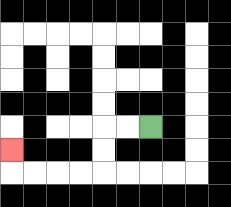{'start': '[6, 5]', 'end': '[0, 6]', 'path_directions': 'L,L,D,D,L,L,L,L,U', 'path_coordinates': '[[6, 5], [5, 5], [4, 5], [4, 6], [4, 7], [3, 7], [2, 7], [1, 7], [0, 7], [0, 6]]'}